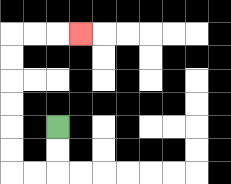{'start': '[2, 5]', 'end': '[3, 1]', 'path_directions': 'D,D,L,L,U,U,U,U,U,U,R,R,R', 'path_coordinates': '[[2, 5], [2, 6], [2, 7], [1, 7], [0, 7], [0, 6], [0, 5], [0, 4], [0, 3], [0, 2], [0, 1], [1, 1], [2, 1], [3, 1]]'}